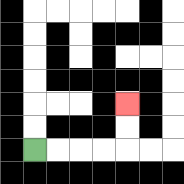{'start': '[1, 6]', 'end': '[5, 4]', 'path_directions': 'R,R,R,R,U,U', 'path_coordinates': '[[1, 6], [2, 6], [3, 6], [4, 6], [5, 6], [5, 5], [5, 4]]'}